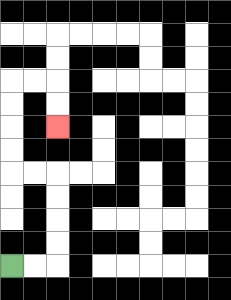{'start': '[0, 11]', 'end': '[2, 5]', 'path_directions': 'R,R,U,U,U,U,L,L,U,U,U,U,R,R,D,D', 'path_coordinates': '[[0, 11], [1, 11], [2, 11], [2, 10], [2, 9], [2, 8], [2, 7], [1, 7], [0, 7], [0, 6], [0, 5], [0, 4], [0, 3], [1, 3], [2, 3], [2, 4], [2, 5]]'}